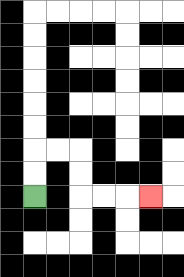{'start': '[1, 8]', 'end': '[6, 8]', 'path_directions': 'U,U,R,R,D,D,R,R,R', 'path_coordinates': '[[1, 8], [1, 7], [1, 6], [2, 6], [3, 6], [3, 7], [3, 8], [4, 8], [5, 8], [6, 8]]'}